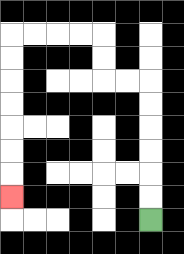{'start': '[6, 9]', 'end': '[0, 8]', 'path_directions': 'U,U,U,U,U,U,L,L,U,U,L,L,L,L,D,D,D,D,D,D,D', 'path_coordinates': '[[6, 9], [6, 8], [6, 7], [6, 6], [6, 5], [6, 4], [6, 3], [5, 3], [4, 3], [4, 2], [4, 1], [3, 1], [2, 1], [1, 1], [0, 1], [0, 2], [0, 3], [0, 4], [0, 5], [0, 6], [0, 7], [0, 8]]'}